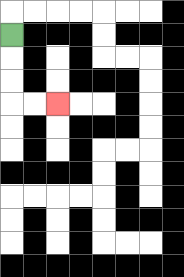{'start': '[0, 1]', 'end': '[2, 4]', 'path_directions': 'D,D,D,R,R', 'path_coordinates': '[[0, 1], [0, 2], [0, 3], [0, 4], [1, 4], [2, 4]]'}